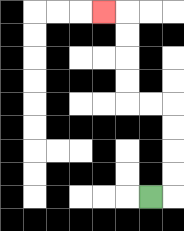{'start': '[6, 8]', 'end': '[4, 0]', 'path_directions': 'R,U,U,U,U,L,L,U,U,U,U,L', 'path_coordinates': '[[6, 8], [7, 8], [7, 7], [7, 6], [7, 5], [7, 4], [6, 4], [5, 4], [5, 3], [5, 2], [5, 1], [5, 0], [4, 0]]'}